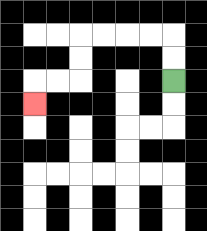{'start': '[7, 3]', 'end': '[1, 4]', 'path_directions': 'U,U,L,L,L,L,D,D,L,L,D', 'path_coordinates': '[[7, 3], [7, 2], [7, 1], [6, 1], [5, 1], [4, 1], [3, 1], [3, 2], [3, 3], [2, 3], [1, 3], [1, 4]]'}